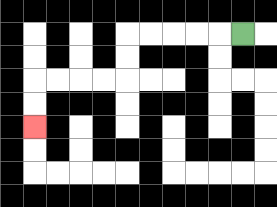{'start': '[10, 1]', 'end': '[1, 5]', 'path_directions': 'L,L,L,L,L,D,D,L,L,L,L,D,D', 'path_coordinates': '[[10, 1], [9, 1], [8, 1], [7, 1], [6, 1], [5, 1], [5, 2], [5, 3], [4, 3], [3, 3], [2, 3], [1, 3], [1, 4], [1, 5]]'}